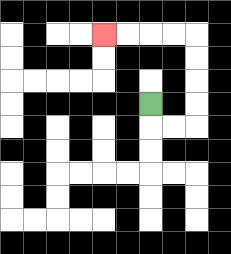{'start': '[6, 4]', 'end': '[4, 1]', 'path_directions': 'D,R,R,U,U,U,U,L,L,L,L', 'path_coordinates': '[[6, 4], [6, 5], [7, 5], [8, 5], [8, 4], [8, 3], [8, 2], [8, 1], [7, 1], [6, 1], [5, 1], [4, 1]]'}